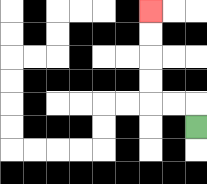{'start': '[8, 5]', 'end': '[6, 0]', 'path_directions': 'U,L,L,U,U,U,U', 'path_coordinates': '[[8, 5], [8, 4], [7, 4], [6, 4], [6, 3], [6, 2], [6, 1], [6, 0]]'}